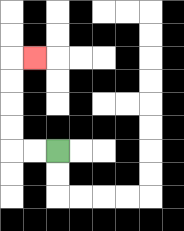{'start': '[2, 6]', 'end': '[1, 2]', 'path_directions': 'L,L,U,U,U,U,R', 'path_coordinates': '[[2, 6], [1, 6], [0, 6], [0, 5], [0, 4], [0, 3], [0, 2], [1, 2]]'}